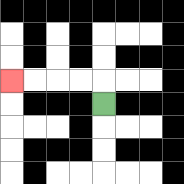{'start': '[4, 4]', 'end': '[0, 3]', 'path_directions': 'U,L,L,L,L', 'path_coordinates': '[[4, 4], [4, 3], [3, 3], [2, 3], [1, 3], [0, 3]]'}